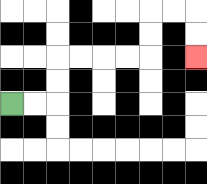{'start': '[0, 4]', 'end': '[8, 2]', 'path_directions': 'R,R,U,U,R,R,R,R,U,U,R,R,D,D', 'path_coordinates': '[[0, 4], [1, 4], [2, 4], [2, 3], [2, 2], [3, 2], [4, 2], [5, 2], [6, 2], [6, 1], [6, 0], [7, 0], [8, 0], [8, 1], [8, 2]]'}